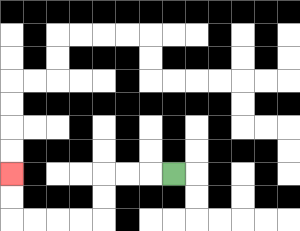{'start': '[7, 7]', 'end': '[0, 7]', 'path_directions': 'L,L,L,D,D,L,L,L,L,U,U', 'path_coordinates': '[[7, 7], [6, 7], [5, 7], [4, 7], [4, 8], [4, 9], [3, 9], [2, 9], [1, 9], [0, 9], [0, 8], [0, 7]]'}